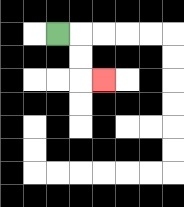{'start': '[2, 1]', 'end': '[4, 3]', 'path_directions': 'R,D,D,R', 'path_coordinates': '[[2, 1], [3, 1], [3, 2], [3, 3], [4, 3]]'}